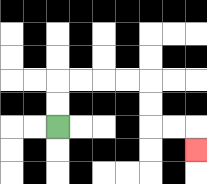{'start': '[2, 5]', 'end': '[8, 6]', 'path_directions': 'U,U,R,R,R,R,D,D,R,R,D', 'path_coordinates': '[[2, 5], [2, 4], [2, 3], [3, 3], [4, 3], [5, 3], [6, 3], [6, 4], [6, 5], [7, 5], [8, 5], [8, 6]]'}